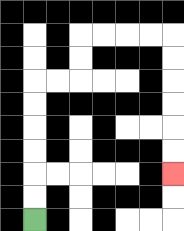{'start': '[1, 9]', 'end': '[7, 7]', 'path_directions': 'U,U,U,U,U,U,R,R,U,U,R,R,R,R,D,D,D,D,D,D', 'path_coordinates': '[[1, 9], [1, 8], [1, 7], [1, 6], [1, 5], [1, 4], [1, 3], [2, 3], [3, 3], [3, 2], [3, 1], [4, 1], [5, 1], [6, 1], [7, 1], [7, 2], [7, 3], [7, 4], [7, 5], [7, 6], [7, 7]]'}